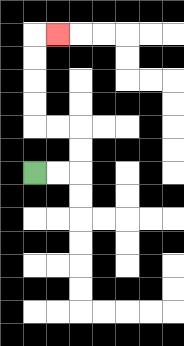{'start': '[1, 7]', 'end': '[2, 1]', 'path_directions': 'R,R,U,U,L,L,U,U,U,U,R', 'path_coordinates': '[[1, 7], [2, 7], [3, 7], [3, 6], [3, 5], [2, 5], [1, 5], [1, 4], [1, 3], [1, 2], [1, 1], [2, 1]]'}